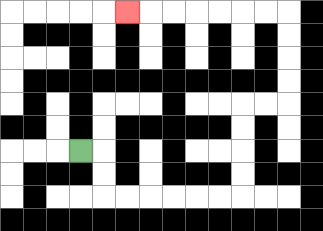{'start': '[3, 6]', 'end': '[5, 0]', 'path_directions': 'R,D,D,R,R,R,R,R,R,U,U,U,U,R,R,U,U,U,U,L,L,L,L,L,L,L', 'path_coordinates': '[[3, 6], [4, 6], [4, 7], [4, 8], [5, 8], [6, 8], [7, 8], [8, 8], [9, 8], [10, 8], [10, 7], [10, 6], [10, 5], [10, 4], [11, 4], [12, 4], [12, 3], [12, 2], [12, 1], [12, 0], [11, 0], [10, 0], [9, 0], [8, 0], [7, 0], [6, 0], [5, 0]]'}